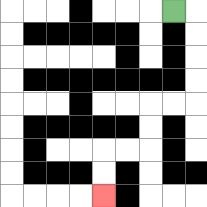{'start': '[7, 0]', 'end': '[4, 8]', 'path_directions': 'R,D,D,D,D,L,L,D,D,L,L,D,D', 'path_coordinates': '[[7, 0], [8, 0], [8, 1], [8, 2], [8, 3], [8, 4], [7, 4], [6, 4], [6, 5], [6, 6], [5, 6], [4, 6], [4, 7], [4, 8]]'}